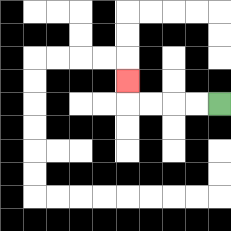{'start': '[9, 4]', 'end': '[5, 3]', 'path_directions': 'L,L,L,L,U', 'path_coordinates': '[[9, 4], [8, 4], [7, 4], [6, 4], [5, 4], [5, 3]]'}